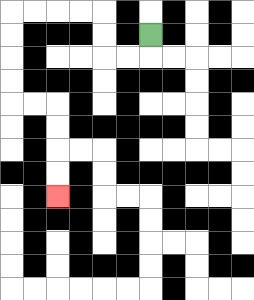{'start': '[6, 1]', 'end': '[2, 8]', 'path_directions': 'D,L,L,U,U,L,L,L,L,D,D,D,D,R,R,D,D,D,D', 'path_coordinates': '[[6, 1], [6, 2], [5, 2], [4, 2], [4, 1], [4, 0], [3, 0], [2, 0], [1, 0], [0, 0], [0, 1], [0, 2], [0, 3], [0, 4], [1, 4], [2, 4], [2, 5], [2, 6], [2, 7], [2, 8]]'}